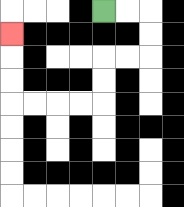{'start': '[4, 0]', 'end': '[0, 1]', 'path_directions': 'R,R,D,D,L,L,D,D,L,L,L,L,U,U,U', 'path_coordinates': '[[4, 0], [5, 0], [6, 0], [6, 1], [6, 2], [5, 2], [4, 2], [4, 3], [4, 4], [3, 4], [2, 4], [1, 4], [0, 4], [0, 3], [0, 2], [0, 1]]'}